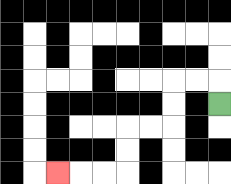{'start': '[9, 4]', 'end': '[2, 7]', 'path_directions': 'U,L,L,D,D,L,L,D,D,L,L,L', 'path_coordinates': '[[9, 4], [9, 3], [8, 3], [7, 3], [7, 4], [7, 5], [6, 5], [5, 5], [5, 6], [5, 7], [4, 7], [3, 7], [2, 7]]'}